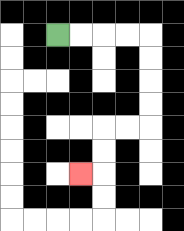{'start': '[2, 1]', 'end': '[3, 7]', 'path_directions': 'R,R,R,R,D,D,D,D,L,L,D,D,L', 'path_coordinates': '[[2, 1], [3, 1], [4, 1], [5, 1], [6, 1], [6, 2], [6, 3], [6, 4], [6, 5], [5, 5], [4, 5], [4, 6], [4, 7], [3, 7]]'}